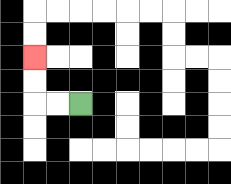{'start': '[3, 4]', 'end': '[1, 2]', 'path_directions': 'L,L,U,U', 'path_coordinates': '[[3, 4], [2, 4], [1, 4], [1, 3], [1, 2]]'}